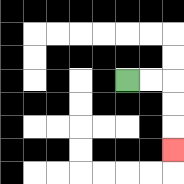{'start': '[5, 3]', 'end': '[7, 6]', 'path_directions': 'R,R,D,D,D', 'path_coordinates': '[[5, 3], [6, 3], [7, 3], [7, 4], [7, 5], [7, 6]]'}